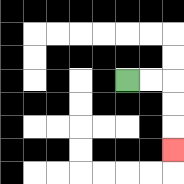{'start': '[5, 3]', 'end': '[7, 6]', 'path_directions': 'R,R,D,D,D', 'path_coordinates': '[[5, 3], [6, 3], [7, 3], [7, 4], [7, 5], [7, 6]]'}